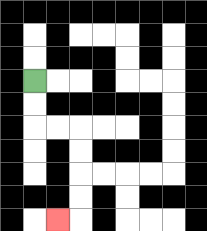{'start': '[1, 3]', 'end': '[2, 9]', 'path_directions': 'D,D,R,R,D,D,D,D,L', 'path_coordinates': '[[1, 3], [1, 4], [1, 5], [2, 5], [3, 5], [3, 6], [3, 7], [3, 8], [3, 9], [2, 9]]'}